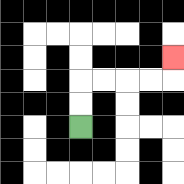{'start': '[3, 5]', 'end': '[7, 2]', 'path_directions': 'U,U,R,R,R,R,U', 'path_coordinates': '[[3, 5], [3, 4], [3, 3], [4, 3], [5, 3], [6, 3], [7, 3], [7, 2]]'}